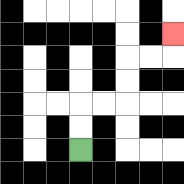{'start': '[3, 6]', 'end': '[7, 1]', 'path_directions': 'U,U,R,R,U,U,R,R,U', 'path_coordinates': '[[3, 6], [3, 5], [3, 4], [4, 4], [5, 4], [5, 3], [5, 2], [6, 2], [7, 2], [7, 1]]'}